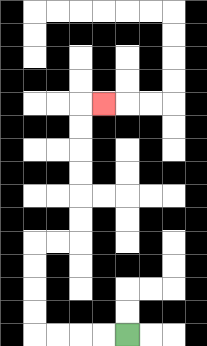{'start': '[5, 14]', 'end': '[4, 4]', 'path_directions': 'L,L,L,L,U,U,U,U,R,R,U,U,U,U,U,U,R', 'path_coordinates': '[[5, 14], [4, 14], [3, 14], [2, 14], [1, 14], [1, 13], [1, 12], [1, 11], [1, 10], [2, 10], [3, 10], [3, 9], [3, 8], [3, 7], [3, 6], [3, 5], [3, 4], [4, 4]]'}